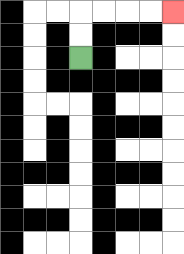{'start': '[3, 2]', 'end': '[7, 0]', 'path_directions': 'U,U,R,R,R,R', 'path_coordinates': '[[3, 2], [3, 1], [3, 0], [4, 0], [5, 0], [6, 0], [7, 0]]'}